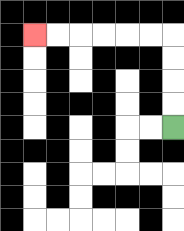{'start': '[7, 5]', 'end': '[1, 1]', 'path_directions': 'U,U,U,U,L,L,L,L,L,L', 'path_coordinates': '[[7, 5], [7, 4], [7, 3], [7, 2], [7, 1], [6, 1], [5, 1], [4, 1], [3, 1], [2, 1], [1, 1]]'}